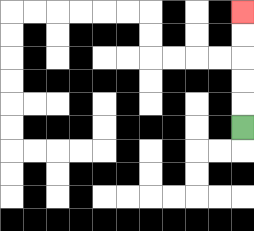{'start': '[10, 5]', 'end': '[10, 0]', 'path_directions': 'U,U,U,U,U', 'path_coordinates': '[[10, 5], [10, 4], [10, 3], [10, 2], [10, 1], [10, 0]]'}